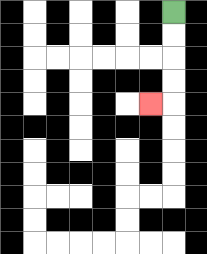{'start': '[7, 0]', 'end': '[6, 4]', 'path_directions': 'D,D,D,D,L', 'path_coordinates': '[[7, 0], [7, 1], [7, 2], [7, 3], [7, 4], [6, 4]]'}